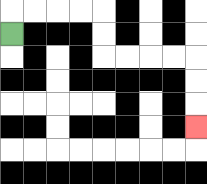{'start': '[0, 1]', 'end': '[8, 5]', 'path_directions': 'U,R,R,R,R,D,D,R,R,R,R,D,D,D', 'path_coordinates': '[[0, 1], [0, 0], [1, 0], [2, 0], [3, 0], [4, 0], [4, 1], [4, 2], [5, 2], [6, 2], [7, 2], [8, 2], [8, 3], [8, 4], [8, 5]]'}